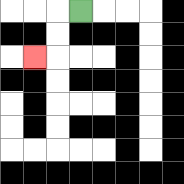{'start': '[3, 0]', 'end': '[1, 2]', 'path_directions': 'L,D,D,L', 'path_coordinates': '[[3, 0], [2, 0], [2, 1], [2, 2], [1, 2]]'}